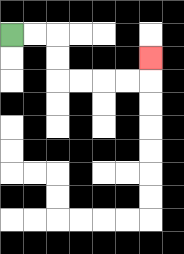{'start': '[0, 1]', 'end': '[6, 2]', 'path_directions': 'R,R,D,D,R,R,R,R,U', 'path_coordinates': '[[0, 1], [1, 1], [2, 1], [2, 2], [2, 3], [3, 3], [4, 3], [5, 3], [6, 3], [6, 2]]'}